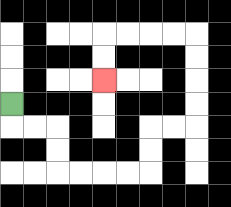{'start': '[0, 4]', 'end': '[4, 3]', 'path_directions': 'D,R,R,D,D,R,R,R,R,U,U,R,R,U,U,U,U,L,L,L,L,D,D', 'path_coordinates': '[[0, 4], [0, 5], [1, 5], [2, 5], [2, 6], [2, 7], [3, 7], [4, 7], [5, 7], [6, 7], [6, 6], [6, 5], [7, 5], [8, 5], [8, 4], [8, 3], [8, 2], [8, 1], [7, 1], [6, 1], [5, 1], [4, 1], [4, 2], [4, 3]]'}